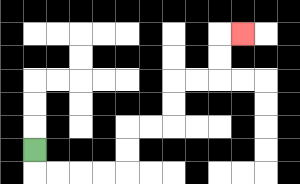{'start': '[1, 6]', 'end': '[10, 1]', 'path_directions': 'D,R,R,R,R,U,U,R,R,U,U,R,R,U,U,R', 'path_coordinates': '[[1, 6], [1, 7], [2, 7], [3, 7], [4, 7], [5, 7], [5, 6], [5, 5], [6, 5], [7, 5], [7, 4], [7, 3], [8, 3], [9, 3], [9, 2], [9, 1], [10, 1]]'}